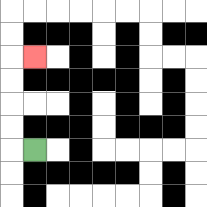{'start': '[1, 6]', 'end': '[1, 2]', 'path_directions': 'L,U,U,U,U,R', 'path_coordinates': '[[1, 6], [0, 6], [0, 5], [0, 4], [0, 3], [0, 2], [1, 2]]'}